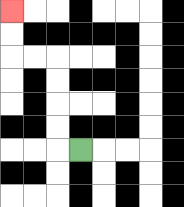{'start': '[3, 6]', 'end': '[0, 0]', 'path_directions': 'L,U,U,U,U,L,L,U,U', 'path_coordinates': '[[3, 6], [2, 6], [2, 5], [2, 4], [2, 3], [2, 2], [1, 2], [0, 2], [0, 1], [0, 0]]'}